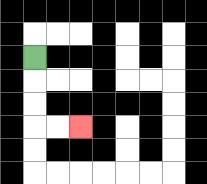{'start': '[1, 2]', 'end': '[3, 5]', 'path_directions': 'D,D,D,R,R', 'path_coordinates': '[[1, 2], [1, 3], [1, 4], [1, 5], [2, 5], [3, 5]]'}